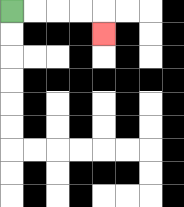{'start': '[0, 0]', 'end': '[4, 1]', 'path_directions': 'R,R,R,R,D', 'path_coordinates': '[[0, 0], [1, 0], [2, 0], [3, 0], [4, 0], [4, 1]]'}